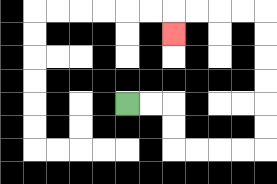{'start': '[5, 4]', 'end': '[7, 1]', 'path_directions': 'R,R,D,D,R,R,R,R,U,U,U,U,U,U,L,L,L,L,D', 'path_coordinates': '[[5, 4], [6, 4], [7, 4], [7, 5], [7, 6], [8, 6], [9, 6], [10, 6], [11, 6], [11, 5], [11, 4], [11, 3], [11, 2], [11, 1], [11, 0], [10, 0], [9, 0], [8, 0], [7, 0], [7, 1]]'}